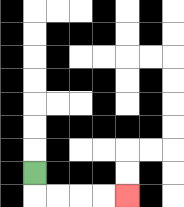{'start': '[1, 7]', 'end': '[5, 8]', 'path_directions': 'D,R,R,R,R', 'path_coordinates': '[[1, 7], [1, 8], [2, 8], [3, 8], [4, 8], [5, 8]]'}